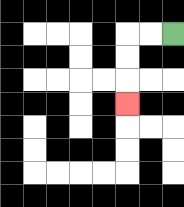{'start': '[7, 1]', 'end': '[5, 4]', 'path_directions': 'L,L,D,D,D', 'path_coordinates': '[[7, 1], [6, 1], [5, 1], [5, 2], [5, 3], [5, 4]]'}